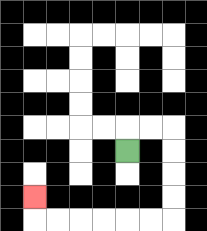{'start': '[5, 6]', 'end': '[1, 8]', 'path_directions': 'U,R,R,D,D,D,D,L,L,L,L,L,L,U', 'path_coordinates': '[[5, 6], [5, 5], [6, 5], [7, 5], [7, 6], [7, 7], [7, 8], [7, 9], [6, 9], [5, 9], [4, 9], [3, 9], [2, 9], [1, 9], [1, 8]]'}